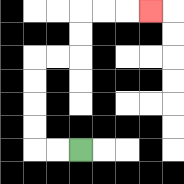{'start': '[3, 6]', 'end': '[6, 0]', 'path_directions': 'L,L,U,U,U,U,R,R,U,U,R,R,R', 'path_coordinates': '[[3, 6], [2, 6], [1, 6], [1, 5], [1, 4], [1, 3], [1, 2], [2, 2], [3, 2], [3, 1], [3, 0], [4, 0], [5, 0], [6, 0]]'}